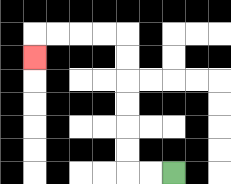{'start': '[7, 7]', 'end': '[1, 2]', 'path_directions': 'L,L,U,U,U,U,U,U,L,L,L,L,D', 'path_coordinates': '[[7, 7], [6, 7], [5, 7], [5, 6], [5, 5], [5, 4], [5, 3], [5, 2], [5, 1], [4, 1], [3, 1], [2, 1], [1, 1], [1, 2]]'}